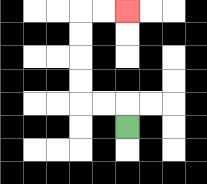{'start': '[5, 5]', 'end': '[5, 0]', 'path_directions': 'U,L,L,U,U,U,U,R,R', 'path_coordinates': '[[5, 5], [5, 4], [4, 4], [3, 4], [3, 3], [3, 2], [3, 1], [3, 0], [4, 0], [5, 0]]'}